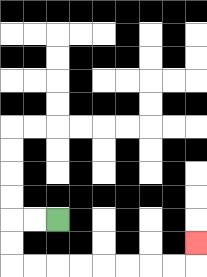{'start': '[2, 9]', 'end': '[8, 10]', 'path_directions': 'L,L,D,D,R,R,R,R,R,R,R,R,U', 'path_coordinates': '[[2, 9], [1, 9], [0, 9], [0, 10], [0, 11], [1, 11], [2, 11], [3, 11], [4, 11], [5, 11], [6, 11], [7, 11], [8, 11], [8, 10]]'}